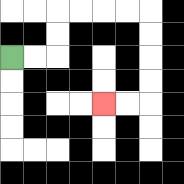{'start': '[0, 2]', 'end': '[4, 4]', 'path_directions': 'R,R,U,U,R,R,R,R,D,D,D,D,L,L', 'path_coordinates': '[[0, 2], [1, 2], [2, 2], [2, 1], [2, 0], [3, 0], [4, 0], [5, 0], [6, 0], [6, 1], [6, 2], [6, 3], [6, 4], [5, 4], [4, 4]]'}